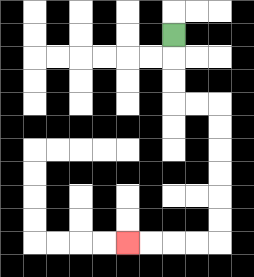{'start': '[7, 1]', 'end': '[5, 10]', 'path_directions': 'D,D,D,R,R,D,D,D,D,D,D,L,L,L,L', 'path_coordinates': '[[7, 1], [7, 2], [7, 3], [7, 4], [8, 4], [9, 4], [9, 5], [9, 6], [9, 7], [9, 8], [9, 9], [9, 10], [8, 10], [7, 10], [6, 10], [5, 10]]'}